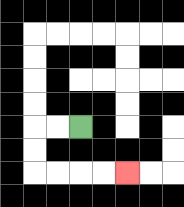{'start': '[3, 5]', 'end': '[5, 7]', 'path_directions': 'L,L,D,D,R,R,R,R', 'path_coordinates': '[[3, 5], [2, 5], [1, 5], [1, 6], [1, 7], [2, 7], [3, 7], [4, 7], [5, 7]]'}